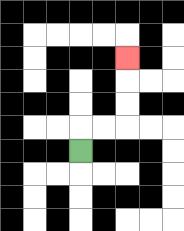{'start': '[3, 6]', 'end': '[5, 2]', 'path_directions': 'U,R,R,U,U,U', 'path_coordinates': '[[3, 6], [3, 5], [4, 5], [5, 5], [5, 4], [5, 3], [5, 2]]'}